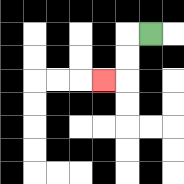{'start': '[6, 1]', 'end': '[4, 3]', 'path_directions': 'L,D,D,L', 'path_coordinates': '[[6, 1], [5, 1], [5, 2], [5, 3], [4, 3]]'}